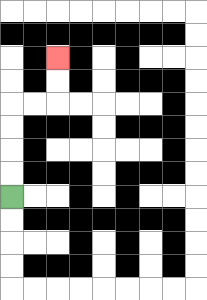{'start': '[0, 8]', 'end': '[2, 2]', 'path_directions': 'U,U,U,U,R,R,U,U', 'path_coordinates': '[[0, 8], [0, 7], [0, 6], [0, 5], [0, 4], [1, 4], [2, 4], [2, 3], [2, 2]]'}